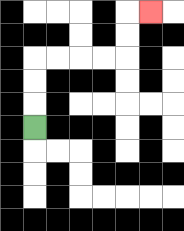{'start': '[1, 5]', 'end': '[6, 0]', 'path_directions': 'U,U,U,R,R,R,R,U,U,R', 'path_coordinates': '[[1, 5], [1, 4], [1, 3], [1, 2], [2, 2], [3, 2], [4, 2], [5, 2], [5, 1], [5, 0], [6, 0]]'}